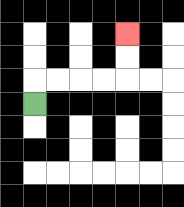{'start': '[1, 4]', 'end': '[5, 1]', 'path_directions': 'U,R,R,R,R,U,U', 'path_coordinates': '[[1, 4], [1, 3], [2, 3], [3, 3], [4, 3], [5, 3], [5, 2], [5, 1]]'}